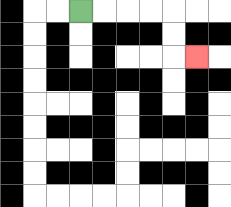{'start': '[3, 0]', 'end': '[8, 2]', 'path_directions': 'R,R,R,R,D,D,R', 'path_coordinates': '[[3, 0], [4, 0], [5, 0], [6, 0], [7, 0], [7, 1], [7, 2], [8, 2]]'}